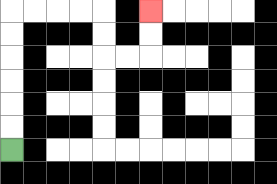{'start': '[0, 6]', 'end': '[6, 0]', 'path_directions': 'U,U,U,U,U,U,R,R,R,R,D,D,R,R,U,U', 'path_coordinates': '[[0, 6], [0, 5], [0, 4], [0, 3], [0, 2], [0, 1], [0, 0], [1, 0], [2, 0], [3, 0], [4, 0], [4, 1], [4, 2], [5, 2], [6, 2], [6, 1], [6, 0]]'}